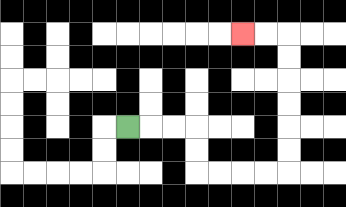{'start': '[5, 5]', 'end': '[10, 1]', 'path_directions': 'R,R,R,D,D,R,R,R,R,U,U,U,U,U,U,L,L', 'path_coordinates': '[[5, 5], [6, 5], [7, 5], [8, 5], [8, 6], [8, 7], [9, 7], [10, 7], [11, 7], [12, 7], [12, 6], [12, 5], [12, 4], [12, 3], [12, 2], [12, 1], [11, 1], [10, 1]]'}